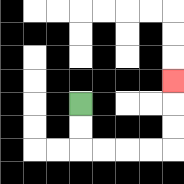{'start': '[3, 4]', 'end': '[7, 3]', 'path_directions': 'D,D,R,R,R,R,U,U,U', 'path_coordinates': '[[3, 4], [3, 5], [3, 6], [4, 6], [5, 6], [6, 6], [7, 6], [7, 5], [7, 4], [7, 3]]'}